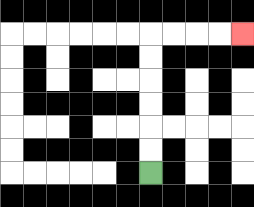{'start': '[6, 7]', 'end': '[10, 1]', 'path_directions': 'U,U,U,U,U,U,R,R,R,R', 'path_coordinates': '[[6, 7], [6, 6], [6, 5], [6, 4], [6, 3], [6, 2], [6, 1], [7, 1], [8, 1], [9, 1], [10, 1]]'}